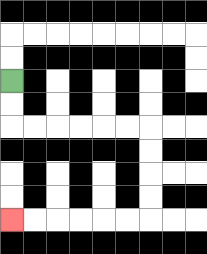{'start': '[0, 3]', 'end': '[0, 9]', 'path_directions': 'D,D,R,R,R,R,R,R,D,D,D,D,L,L,L,L,L,L', 'path_coordinates': '[[0, 3], [0, 4], [0, 5], [1, 5], [2, 5], [3, 5], [4, 5], [5, 5], [6, 5], [6, 6], [6, 7], [6, 8], [6, 9], [5, 9], [4, 9], [3, 9], [2, 9], [1, 9], [0, 9]]'}